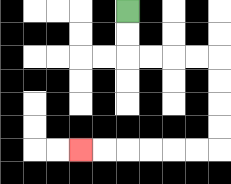{'start': '[5, 0]', 'end': '[3, 6]', 'path_directions': 'D,D,R,R,R,R,D,D,D,D,L,L,L,L,L,L', 'path_coordinates': '[[5, 0], [5, 1], [5, 2], [6, 2], [7, 2], [8, 2], [9, 2], [9, 3], [9, 4], [9, 5], [9, 6], [8, 6], [7, 6], [6, 6], [5, 6], [4, 6], [3, 6]]'}